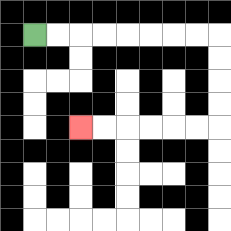{'start': '[1, 1]', 'end': '[3, 5]', 'path_directions': 'R,R,R,R,R,R,R,R,D,D,D,D,L,L,L,L,L,L', 'path_coordinates': '[[1, 1], [2, 1], [3, 1], [4, 1], [5, 1], [6, 1], [7, 1], [8, 1], [9, 1], [9, 2], [9, 3], [9, 4], [9, 5], [8, 5], [7, 5], [6, 5], [5, 5], [4, 5], [3, 5]]'}